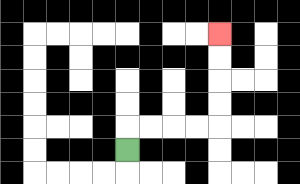{'start': '[5, 6]', 'end': '[9, 1]', 'path_directions': 'U,R,R,R,R,U,U,U,U', 'path_coordinates': '[[5, 6], [5, 5], [6, 5], [7, 5], [8, 5], [9, 5], [9, 4], [9, 3], [9, 2], [9, 1]]'}